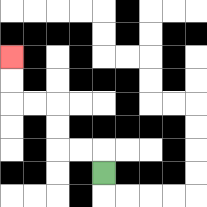{'start': '[4, 7]', 'end': '[0, 2]', 'path_directions': 'U,L,L,U,U,L,L,U,U', 'path_coordinates': '[[4, 7], [4, 6], [3, 6], [2, 6], [2, 5], [2, 4], [1, 4], [0, 4], [0, 3], [0, 2]]'}